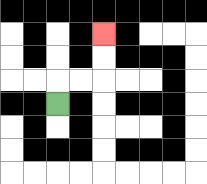{'start': '[2, 4]', 'end': '[4, 1]', 'path_directions': 'U,R,R,U,U', 'path_coordinates': '[[2, 4], [2, 3], [3, 3], [4, 3], [4, 2], [4, 1]]'}